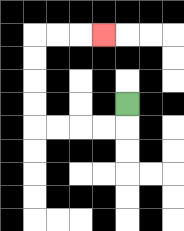{'start': '[5, 4]', 'end': '[4, 1]', 'path_directions': 'D,L,L,L,L,U,U,U,U,R,R,R', 'path_coordinates': '[[5, 4], [5, 5], [4, 5], [3, 5], [2, 5], [1, 5], [1, 4], [1, 3], [1, 2], [1, 1], [2, 1], [3, 1], [4, 1]]'}